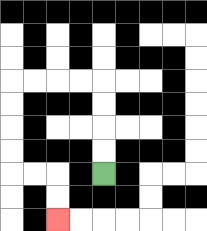{'start': '[4, 7]', 'end': '[2, 9]', 'path_directions': 'U,U,U,U,L,L,L,L,D,D,D,D,R,R,D,D', 'path_coordinates': '[[4, 7], [4, 6], [4, 5], [4, 4], [4, 3], [3, 3], [2, 3], [1, 3], [0, 3], [0, 4], [0, 5], [0, 6], [0, 7], [1, 7], [2, 7], [2, 8], [2, 9]]'}